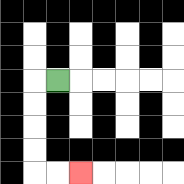{'start': '[2, 3]', 'end': '[3, 7]', 'path_directions': 'L,D,D,D,D,R,R', 'path_coordinates': '[[2, 3], [1, 3], [1, 4], [1, 5], [1, 6], [1, 7], [2, 7], [3, 7]]'}